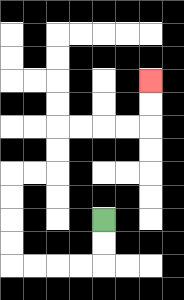{'start': '[4, 9]', 'end': '[6, 3]', 'path_directions': 'D,D,L,L,L,L,U,U,U,U,R,R,U,U,R,R,R,R,U,U', 'path_coordinates': '[[4, 9], [4, 10], [4, 11], [3, 11], [2, 11], [1, 11], [0, 11], [0, 10], [0, 9], [0, 8], [0, 7], [1, 7], [2, 7], [2, 6], [2, 5], [3, 5], [4, 5], [5, 5], [6, 5], [6, 4], [6, 3]]'}